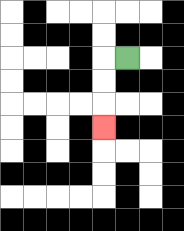{'start': '[5, 2]', 'end': '[4, 5]', 'path_directions': 'L,D,D,D', 'path_coordinates': '[[5, 2], [4, 2], [4, 3], [4, 4], [4, 5]]'}